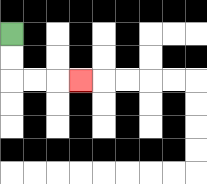{'start': '[0, 1]', 'end': '[3, 3]', 'path_directions': 'D,D,R,R,R', 'path_coordinates': '[[0, 1], [0, 2], [0, 3], [1, 3], [2, 3], [3, 3]]'}